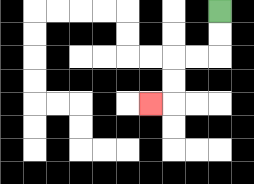{'start': '[9, 0]', 'end': '[6, 4]', 'path_directions': 'D,D,L,L,D,D,L', 'path_coordinates': '[[9, 0], [9, 1], [9, 2], [8, 2], [7, 2], [7, 3], [7, 4], [6, 4]]'}